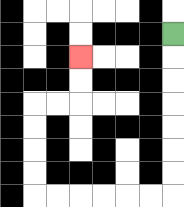{'start': '[7, 1]', 'end': '[3, 2]', 'path_directions': 'D,D,D,D,D,D,D,L,L,L,L,L,L,U,U,U,U,R,R,U,U', 'path_coordinates': '[[7, 1], [7, 2], [7, 3], [7, 4], [7, 5], [7, 6], [7, 7], [7, 8], [6, 8], [5, 8], [4, 8], [3, 8], [2, 8], [1, 8], [1, 7], [1, 6], [1, 5], [1, 4], [2, 4], [3, 4], [3, 3], [3, 2]]'}